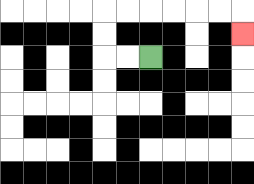{'start': '[6, 2]', 'end': '[10, 1]', 'path_directions': 'L,L,U,U,R,R,R,R,R,R,D', 'path_coordinates': '[[6, 2], [5, 2], [4, 2], [4, 1], [4, 0], [5, 0], [6, 0], [7, 0], [8, 0], [9, 0], [10, 0], [10, 1]]'}